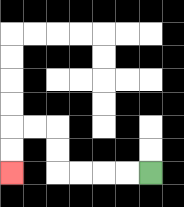{'start': '[6, 7]', 'end': '[0, 7]', 'path_directions': 'L,L,L,L,U,U,L,L,D,D', 'path_coordinates': '[[6, 7], [5, 7], [4, 7], [3, 7], [2, 7], [2, 6], [2, 5], [1, 5], [0, 5], [0, 6], [0, 7]]'}